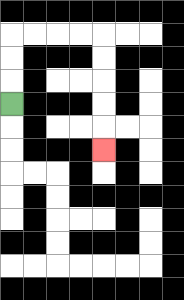{'start': '[0, 4]', 'end': '[4, 6]', 'path_directions': 'U,U,U,R,R,R,R,D,D,D,D,D', 'path_coordinates': '[[0, 4], [0, 3], [0, 2], [0, 1], [1, 1], [2, 1], [3, 1], [4, 1], [4, 2], [4, 3], [4, 4], [4, 5], [4, 6]]'}